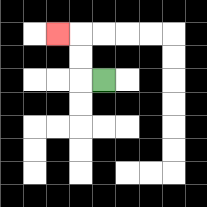{'start': '[4, 3]', 'end': '[2, 1]', 'path_directions': 'L,U,U,L', 'path_coordinates': '[[4, 3], [3, 3], [3, 2], [3, 1], [2, 1]]'}